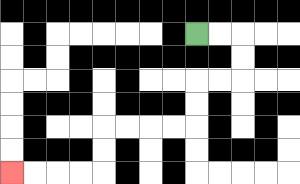{'start': '[8, 1]', 'end': '[0, 7]', 'path_directions': 'R,R,D,D,L,L,D,D,L,L,L,L,D,D,L,L,L,L', 'path_coordinates': '[[8, 1], [9, 1], [10, 1], [10, 2], [10, 3], [9, 3], [8, 3], [8, 4], [8, 5], [7, 5], [6, 5], [5, 5], [4, 5], [4, 6], [4, 7], [3, 7], [2, 7], [1, 7], [0, 7]]'}